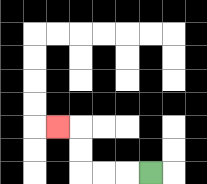{'start': '[6, 7]', 'end': '[2, 5]', 'path_directions': 'L,L,L,U,U,L', 'path_coordinates': '[[6, 7], [5, 7], [4, 7], [3, 7], [3, 6], [3, 5], [2, 5]]'}